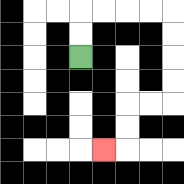{'start': '[3, 2]', 'end': '[4, 6]', 'path_directions': 'U,U,R,R,R,R,D,D,D,D,L,L,D,D,L', 'path_coordinates': '[[3, 2], [3, 1], [3, 0], [4, 0], [5, 0], [6, 0], [7, 0], [7, 1], [7, 2], [7, 3], [7, 4], [6, 4], [5, 4], [5, 5], [5, 6], [4, 6]]'}